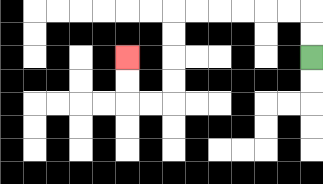{'start': '[13, 2]', 'end': '[5, 2]', 'path_directions': 'U,U,L,L,L,L,L,L,D,D,D,D,L,L,U,U', 'path_coordinates': '[[13, 2], [13, 1], [13, 0], [12, 0], [11, 0], [10, 0], [9, 0], [8, 0], [7, 0], [7, 1], [7, 2], [7, 3], [7, 4], [6, 4], [5, 4], [5, 3], [5, 2]]'}